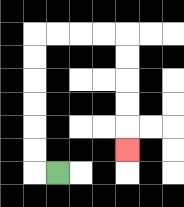{'start': '[2, 7]', 'end': '[5, 6]', 'path_directions': 'L,U,U,U,U,U,U,R,R,R,R,D,D,D,D,D', 'path_coordinates': '[[2, 7], [1, 7], [1, 6], [1, 5], [1, 4], [1, 3], [1, 2], [1, 1], [2, 1], [3, 1], [4, 1], [5, 1], [5, 2], [5, 3], [5, 4], [5, 5], [5, 6]]'}